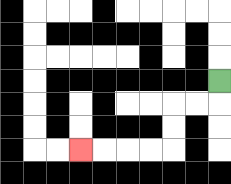{'start': '[9, 3]', 'end': '[3, 6]', 'path_directions': 'D,L,L,D,D,L,L,L,L', 'path_coordinates': '[[9, 3], [9, 4], [8, 4], [7, 4], [7, 5], [7, 6], [6, 6], [5, 6], [4, 6], [3, 6]]'}